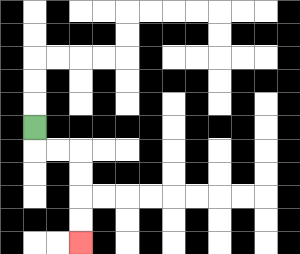{'start': '[1, 5]', 'end': '[3, 10]', 'path_directions': 'D,R,R,D,D,D,D', 'path_coordinates': '[[1, 5], [1, 6], [2, 6], [3, 6], [3, 7], [3, 8], [3, 9], [3, 10]]'}